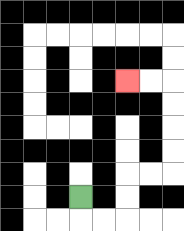{'start': '[3, 8]', 'end': '[5, 3]', 'path_directions': 'D,R,R,U,U,R,R,U,U,U,U,L,L', 'path_coordinates': '[[3, 8], [3, 9], [4, 9], [5, 9], [5, 8], [5, 7], [6, 7], [7, 7], [7, 6], [7, 5], [7, 4], [7, 3], [6, 3], [5, 3]]'}